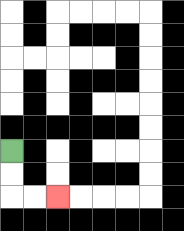{'start': '[0, 6]', 'end': '[2, 8]', 'path_directions': 'D,D,R,R', 'path_coordinates': '[[0, 6], [0, 7], [0, 8], [1, 8], [2, 8]]'}